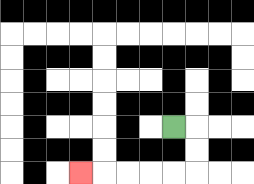{'start': '[7, 5]', 'end': '[3, 7]', 'path_directions': 'R,D,D,L,L,L,L,L', 'path_coordinates': '[[7, 5], [8, 5], [8, 6], [8, 7], [7, 7], [6, 7], [5, 7], [4, 7], [3, 7]]'}